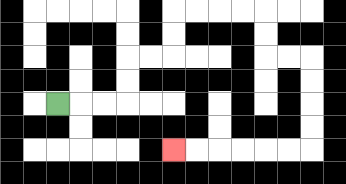{'start': '[2, 4]', 'end': '[7, 6]', 'path_directions': 'R,R,R,U,U,R,R,U,U,R,R,R,R,D,D,R,R,D,D,D,D,L,L,L,L,L,L', 'path_coordinates': '[[2, 4], [3, 4], [4, 4], [5, 4], [5, 3], [5, 2], [6, 2], [7, 2], [7, 1], [7, 0], [8, 0], [9, 0], [10, 0], [11, 0], [11, 1], [11, 2], [12, 2], [13, 2], [13, 3], [13, 4], [13, 5], [13, 6], [12, 6], [11, 6], [10, 6], [9, 6], [8, 6], [7, 6]]'}